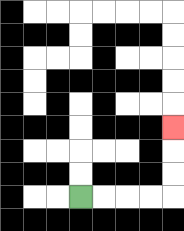{'start': '[3, 8]', 'end': '[7, 5]', 'path_directions': 'R,R,R,R,U,U,U', 'path_coordinates': '[[3, 8], [4, 8], [5, 8], [6, 8], [7, 8], [7, 7], [7, 6], [7, 5]]'}